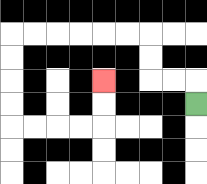{'start': '[8, 4]', 'end': '[4, 3]', 'path_directions': 'U,L,L,U,U,L,L,L,L,L,L,D,D,D,D,R,R,R,R,U,U', 'path_coordinates': '[[8, 4], [8, 3], [7, 3], [6, 3], [6, 2], [6, 1], [5, 1], [4, 1], [3, 1], [2, 1], [1, 1], [0, 1], [0, 2], [0, 3], [0, 4], [0, 5], [1, 5], [2, 5], [3, 5], [4, 5], [4, 4], [4, 3]]'}